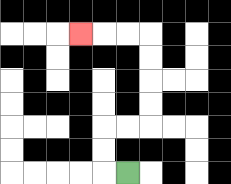{'start': '[5, 7]', 'end': '[3, 1]', 'path_directions': 'L,U,U,R,R,U,U,U,U,L,L,L', 'path_coordinates': '[[5, 7], [4, 7], [4, 6], [4, 5], [5, 5], [6, 5], [6, 4], [6, 3], [6, 2], [6, 1], [5, 1], [4, 1], [3, 1]]'}